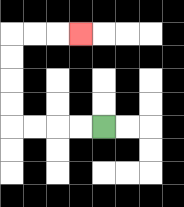{'start': '[4, 5]', 'end': '[3, 1]', 'path_directions': 'L,L,L,L,U,U,U,U,R,R,R', 'path_coordinates': '[[4, 5], [3, 5], [2, 5], [1, 5], [0, 5], [0, 4], [0, 3], [0, 2], [0, 1], [1, 1], [2, 1], [3, 1]]'}